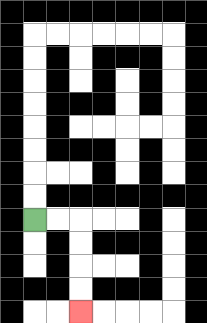{'start': '[1, 9]', 'end': '[3, 13]', 'path_directions': 'R,R,D,D,D,D', 'path_coordinates': '[[1, 9], [2, 9], [3, 9], [3, 10], [3, 11], [3, 12], [3, 13]]'}